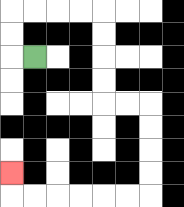{'start': '[1, 2]', 'end': '[0, 7]', 'path_directions': 'L,U,U,R,R,R,R,D,D,D,D,R,R,D,D,D,D,L,L,L,L,L,L,U', 'path_coordinates': '[[1, 2], [0, 2], [0, 1], [0, 0], [1, 0], [2, 0], [3, 0], [4, 0], [4, 1], [4, 2], [4, 3], [4, 4], [5, 4], [6, 4], [6, 5], [6, 6], [6, 7], [6, 8], [5, 8], [4, 8], [3, 8], [2, 8], [1, 8], [0, 8], [0, 7]]'}